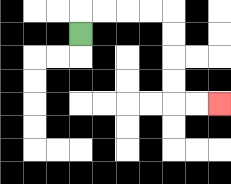{'start': '[3, 1]', 'end': '[9, 4]', 'path_directions': 'U,R,R,R,R,D,D,D,D,R,R', 'path_coordinates': '[[3, 1], [3, 0], [4, 0], [5, 0], [6, 0], [7, 0], [7, 1], [7, 2], [7, 3], [7, 4], [8, 4], [9, 4]]'}